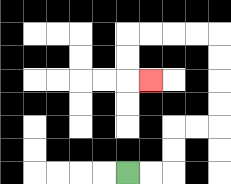{'start': '[5, 7]', 'end': '[6, 3]', 'path_directions': 'R,R,U,U,R,R,U,U,U,U,L,L,L,L,D,D,R', 'path_coordinates': '[[5, 7], [6, 7], [7, 7], [7, 6], [7, 5], [8, 5], [9, 5], [9, 4], [9, 3], [9, 2], [9, 1], [8, 1], [7, 1], [6, 1], [5, 1], [5, 2], [5, 3], [6, 3]]'}